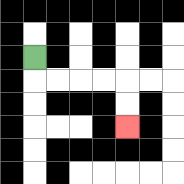{'start': '[1, 2]', 'end': '[5, 5]', 'path_directions': 'D,R,R,R,R,D,D', 'path_coordinates': '[[1, 2], [1, 3], [2, 3], [3, 3], [4, 3], [5, 3], [5, 4], [5, 5]]'}